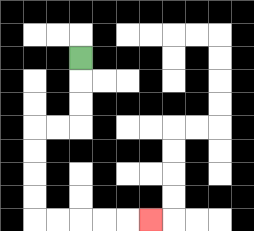{'start': '[3, 2]', 'end': '[6, 9]', 'path_directions': 'D,D,D,L,L,D,D,D,D,R,R,R,R,R', 'path_coordinates': '[[3, 2], [3, 3], [3, 4], [3, 5], [2, 5], [1, 5], [1, 6], [1, 7], [1, 8], [1, 9], [2, 9], [3, 9], [4, 9], [5, 9], [6, 9]]'}